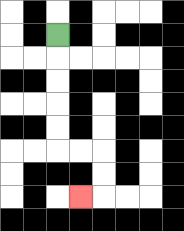{'start': '[2, 1]', 'end': '[3, 8]', 'path_directions': 'D,D,D,D,D,R,R,D,D,L', 'path_coordinates': '[[2, 1], [2, 2], [2, 3], [2, 4], [2, 5], [2, 6], [3, 6], [4, 6], [4, 7], [4, 8], [3, 8]]'}